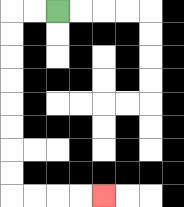{'start': '[2, 0]', 'end': '[4, 8]', 'path_directions': 'L,L,D,D,D,D,D,D,D,D,R,R,R,R', 'path_coordinates': '[[2, 0], [1, 0], [0, 0], [0, 1], [0, 2], [0, 3], [0, 4], [0, 5], [0, 6], [0, 7], [0, 8], [1, 8], [2, 8], [3, 8], [4, 8]]'}